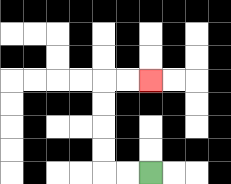{'start': '[6, 7]', 'end': '[6, 3]', 'path_directions': 'L,L,U,U,U,U,R,R', 'path_coordinates': '[[6, 7], [5, 7], [4, 7], [4, 6], [4, 5], [4, 4], [4, 3], [5, 3], [6, 3]]'}